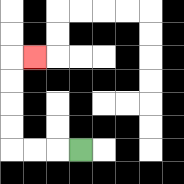{'start': '[3, 6]', 'end': '[1, 2]', 'path_directions': 'L,L,L,U,U,U,U,R', 'path_coordinates': '[[3, 6], [2, 6], [1, 6], [0, 6], [0, 5], [0, 4], [0, 3], [0, 2], [1, 2]]'}